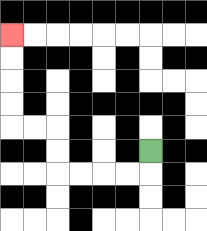{'start': '[6, 6]', 'end': '[0, 1]', 'path_directions': 'D,L,L,L,L,U,U,L,L,U,U,U,U', 'path_coordinates': '[[6, 6], [6, 7], [5, 7], [4, 7], [3, 7], [2, 7], [2, 6], [2, 5], [1, 5], [0, 5], [0, 4], [0, 3], [0, 2], [0, 1]]'}